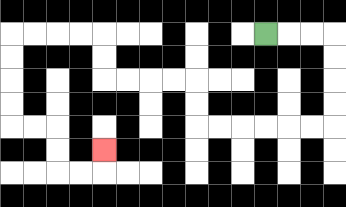{'start': '[11, 1]', 'end': '[4, 6]', 'path_directions': 'R,R,R,D,D,D,D,L,L,L,L,L,L,U,U,L,L,L,L,U,U,L,L,L,L,D,D,D,D,R,R,D,D,R,R,U', 'path_coordinates': '[[11, 1], [12, 1], [13, 1], [14, 1], [14, 2], [14, 3], [14, 4], [14, 5], [13, 5], [12, 5], [11, 5], [10, 5], [9, 5], [8, 5], [8, 4], [8, 3], [7, 3], [6, 3], [5, 3], [4, 3], [4, 2], [4, 1], [3, 1], [2, 1], [1, 1], [0, 1], [0, 2], [0, 3], [0, 4], [0, 5], [1, 5], [2, 5], [2, 6], [2, 7], [3, 7], [4, 7], [4, 6]]'}